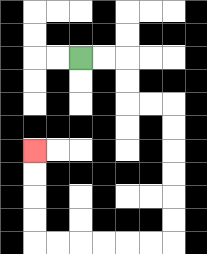{'start': '[3, 2]', 'end': '[1, 6]', 'path_directions': 'R,R,D,D,R,R,D,D,D,D,D,D,L,L,L,L,L,L,U,U,U,U', 'path_coordinates': '[[3, 2], [4, 2], [5, 2], [5, 3], [5, 4], [6, 4], [7, 4], [7, 5], [7, 6], [7, 7], [7, 8], [7, 9], [7, 10], [6, 10], [5, 10], [4, 10], [3, 10], [2, 10], [1, 10], [1, 9], [1, 8], [1, 7], [1, 6]]'}